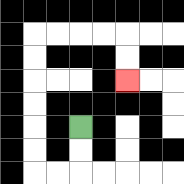{'start': '[3, 5]', 'end': '[5, 3]', 'path_directions': 'D,D,L,L,U,U,U,U,U,U,R,R,R,R,D,D', 'path_coordinates': '[[3, 5], [3, 6], [3, 7], [2, 7], [1, 7], [1, 6], [1, 5], [1, 4], [1, 3], [1, 2], [1, 1], [2, 1], [3, 1], [4, 1], [5, 1], [5, 2], [5, 3]]'}